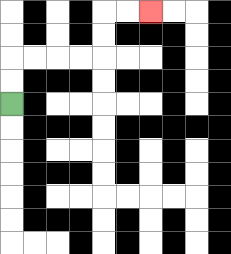{'start': '[0, 4]', 'end': '[6, 0]', 'path_directions': 'U,U,R,R,R,R,U,U,R,R', 'path_coordinates': '[[0, 4], [0, 3], [0, 2], [1, 2], [2, 2], [3, 2], [4, 2], [4, 1], [4, 0], [5, 0], [6, 0]]'}